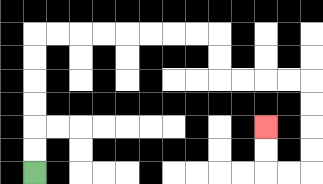{'start': '[1, 7]', 'end': '[11, 5]', 'path_directions': 'U,U,U,U,U,U,R,R,R,R,R,R,R,R,D,D,R,R,R,R,D,D,D,D,L,L,U,U', 'path_coordinates': '[[1, 7], [1, 6], [1, 5], [1, 4], [1, 3], [1, 2], [1, 1], [2, 1], [3, 1], [4, 1], [5, 1], [6, 1], [7, 1], [8, 1], [9, 1], [9, 2], [9, 3], [10, 3], [11, 3], [12, 3], [13, 3], [13, 4], [13, 5], [13, 6], [13, 7], [12, 7], [11, 7], [11, 6], [11, 5]]'}